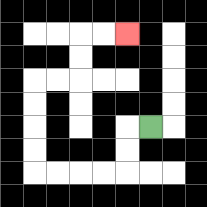{'start': '[6, 5]', 'end': '[5, 1]', 'path_directions': 'L,D,D,L,L,L,L,U,U,U,U,R,R,U,U,R,R', 'path_coordinates': '[[6, 5], [5, 5], [5, 6], [5, 7], [4, 7], [3, 7], [2, 7], [1, 7], [1, 6], [1, 5], [1, 4], [1, 3], [2, 3], [3, 3], [3, 2], [3, 1], [4, 1], [5, 1]]'}